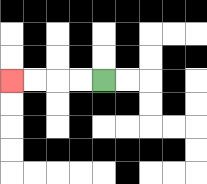{'start': '[4, 3]', 'end': '[0, 3]', 'path_directions': 'L,L,L,L', 'path_coordinates': '[[4, 3], [3, 3], [2, 3], [1, 3], [0, 3]]'}